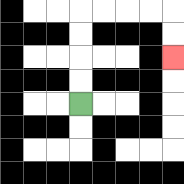{'start': '[3, 4]', 'end': '[7, 2]', 'path_directions': 'U,U,U,U,R,R,R,R,D,D', 'path_coordinates': '[[3, 4], [3, 3], [3, 2], [3, 1], [3, 0], [4, 0], [5, 0], [6, 0], [7, 0], [7, 1], [7, 2]]'}